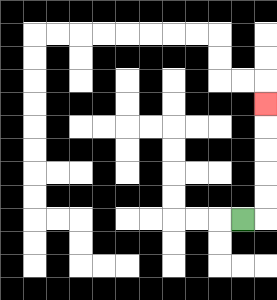{'start': '[10, 9]', 'end': '[11, 4]', 'path_directions': 'R,U,U,U,U,U', 'path_coordinates': '[[10, 9], [11, 9], [11, 8], [11, 7], [11, 6], [11, 5], [11, 4]]'}